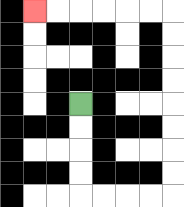{'start': '[3, 4]', 'end': '[1, 0]', 'path_directions': 'D,D,D,D,R,R,R,R,U,U,U,U,U,U,U,U,L,L,L,L,L,L', 'path_coordinates': '[[3, 4], [3, 5], [3, 6], [3, 7], [3, 8], [4, 8], [5, 8], [6, 8], [7, 8], [7, 7], [7, 6], [7, 5], [7, 4], [7, 3], [7, 2], [7, 1], [7, 0], [6, 0], [5, 0], [4, 0], [3, 0], [2, 0], [1, 0]]'}